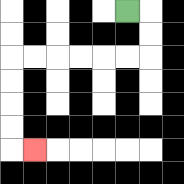{'start': '[5, 0]', 'end': '[1, 6]', 'path_directions': 'R,D,D,L,L,L,L,L,L,D,D,D,D,R', 'path_coordinates': '[[5, 0], [6, 0], [6, 1], [6, 2], [5, 2], [4, 2], [3, 2], [2, 2], [1, 2], [0, 2], [0, 3], [0, 4], [0, 5], [0, 6], [1, 6]]'}